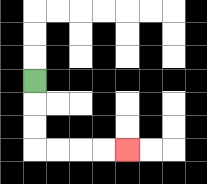{'start': '[1, 3]', 'end': '[5, 6]', 'path_directions': 'D,D,D,R,R,R,R', 'path_coordinates': '[[1, 3], [1, 4], [1, 5], [1, 6], [2, 6], [3, 6], [4, 6], [5, 6]]'}